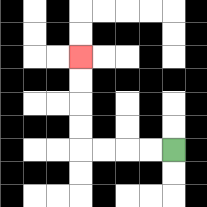{'start': '[7, 6]', 'end': '[3, 2]', 'path_directions': 'L,L,L,L,U,U,U,U', 'path_coordinates': '[[7, 6], [6, 6], [5, 6], [4, 6], [3, 6], [3, 5], [3, 4], [3, 3], [3, 2]]'}